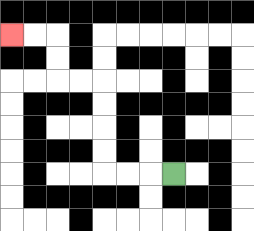{'start': '[7, 7]', 'end': '[0, 1]', 'path_directions': 'L,L,L,U,U,U,U,L,L,U,U,L,L', 'path_coordinates': '[[7, 7], [6, 7], [5, 7], [4, 7], [4, 6], [4, 5], [4, 4], [4, 3], [3, 3], [2, 3], [2, 2], [2, 1], [1, 1], [0, 1]]'}